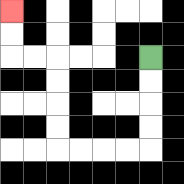{'start': '[6, 2]', 'end': '[0, 0]', 'path_directions': 'D,D,D,D,L,L,L,L,U,U,U,U,L,L,U,U', 'path_coordinates': '[[6, 2], [6, 3], [6, 4], [6, 5], [6, 6], [5, 6], [4, 6], [3, 6], [2, 6], [2, 5], [2, 4], [2, 3], [2, 2], [1, 2], [0, 2], [0, 1], [0, 0]]'}